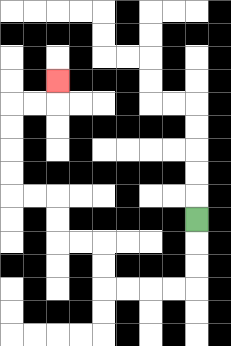{'start': '[8, 9]', 'end': '[2, 3]', 'path_directions': 'D,D,D,L,L,L,L,U,U,L,L,U,U,L,L,U,U,U,U,R,R,U', 'path_coordinates': '[[8, 9], [8, 10], [8, 11], [8, 12], [7, 12], [6, 12], [5, 12], [4, 12], [4, 11], [4, 10], [3, 10], [2, 10], [2, 9], [2, 8], [1, 8], [0, 8], [0, 7], [0, 6], [0, 5], [0, 4], [1, 4], [2, 4], [2, 3]]'}